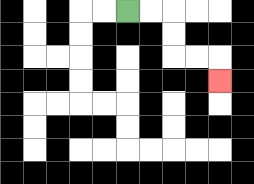{'start': '[5, 0]', 'end': '[9, 3]', 'path_directions': 'R,R,D,D,R,R,D', 'path_coordinates': '[[5, 0], [6, 0], [7, 0], [7, 1], [7, 2], [8, 2], [9, 2], [9, 3]]'}